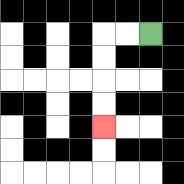{'start': '[6, 1]', 'end': '[4, 5]', 'path_directions': 'L,L,D,D,D,D', 'path_coordinates': '[[6, 1], [5, 1], [4, 1], [4, 2], [4, 3], [4, 4], [4, 5]]'}